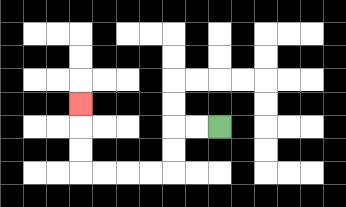{'start': '[9, 5]', 'end': '[3, 4]', 'path_directions': 'L,L,D,D,L,L,L,L,U,U,U', 'path_coordinates': '[[9, 5], [8, 5], [7, 5], [7, 6], [7, 7], [6, 7], [5, 7], [4, 7], [3, 7], [3, 6], [3, 5], [3, 4]]'}